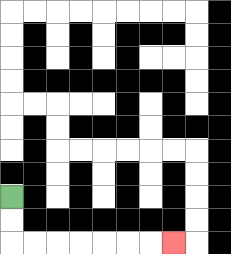{'start': '[0, 8]', 'end': '[7, 10]', 'path_directions': 'D,D,R,R,R,R,R,R,R', 'path_coordinates': '[[0, 8], [0, 9], [0, 10], [1, 10], [2, 10], [3, 10], [4, 10], [5, 10], [6, 10], [7, 10]]'}